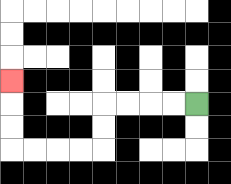{'start': '[8, 4]', 'end': '[0, 3]', 'path_directions': 'L,L,L,L,D,D,L,L,L,L,U,U,U', 'path_coordinates': '[[8, 4], [7, 4], [6, 4], [5, 4], [4, 4], [4, 5], [4, 6], [3, 6], [2, 6], [1, 6], [0, 6], [0, 5], [0, 4], [0, 3]]'}